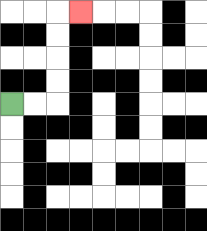{'start': '[0, 4]', 'end': '[3, 0]', 'path_directions': 'R,R,U,U,U,U,R', 'path_coordinates': '[[0, 4], [1, 4], [2, 4], [2, 3], [2, 2], [2, 1], [2, 0], [3, 0]]'}